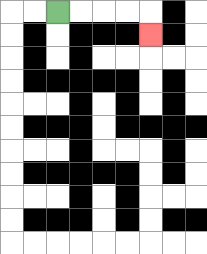{'start': '[2, 0]', 'end': '[6, 1]', 'path_directions': 'R,R,R,R,D', 'path_coordinates': '[[2, 0], [3, 0], [4, 0], [5, 0], [6, 0], [6, 1]]'}